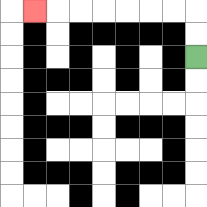{'start': '[8, 2]', 'end': '[1, 0]', 'path_directions': 'U,U,L,L,L,L,L,L,L', 'path_coordinates': '[[8, 2], [8, 1], [8, 0], [7, 0], [6, 0], [5, 0], [4, 0], [3, 0], [2, 0], [1, 0]]'}